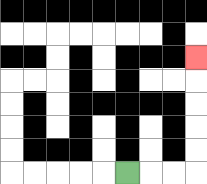{'start': '[5, 7]', 'end': '[8, 2]', 'path_directions': 'R,R,R,U,U,U,U,U', 'path_coordinates': '[[5, 7], [6, 7], [7, 7], [8, 7], [8, 6], [8, 5], [8, 4], [8, 3], [8, 2]]'}